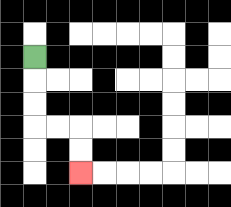{'start': '[1, 2]', 'end': '[3, 7]', 'path_directions': 'D,D,D,R,R,D,D', 'path_coordinates': '[[1, 2], [1, 3], [1, 4], [1, 5], [2, 5], [3, 5], [3, 6], [3, 7]]'}